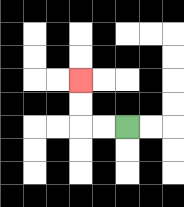{'start': '[5, 5]', 'end': '[3, 3]', 'path_directions': 'L,L,U,U', 'path_coordinates': '[[5, 5], [4, 5], [3, 5], [3, 4], [3, 3]]'}